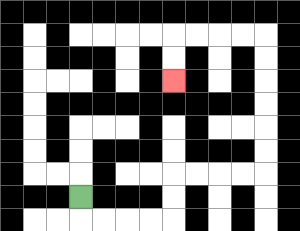{'start': '[3, 8]', 'end': '[7, 3]', 'path_directions': 'D,R,R,R,R,U,U,R,R,R,R,U,U,U,U,U,U,L,L,L,L,D,D', 'path_coordinates': '[[3, 8], [3, 9], [4, 9], [5, 9], [6, 9], [7, 9], [7, 8], [7, 7], [8, 7], [9, 7], [10, 7], [11, 7], [11, 6], [11, 5], [11, 4], [11, 3], [11, 2], [11, 1], [10, 1], [9, 1], [8, 1], [7, 1], [7, 2], [7, 3]]'}